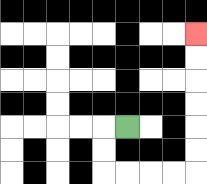{'start': '[5, 5]', 'end': '[8, 1]', 'path_directions': 'L,D,D,R,R,R,R,U,U,U,U,U,U', 'path_coordinates': '[[5, 5], [4, 5], [4, 6], [4, 7], [5, 7], [6, 7], [7, 7], [8, 7], [8, 6], [8, 5], [8, 4], [8, 3], [8, 2], [8, 1]]'}